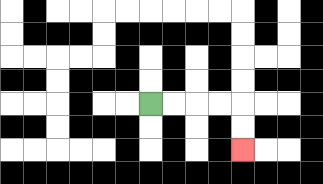{'start': '[6, 4]', 'end': '[10, 6]', 'path_directions': 'R,R,R,R,D,D', 'path_coordinates': '[[6, 4], [7, 4], [8, 4], [9, 4], [10, 4], [10, 5], [10, 6]]'}